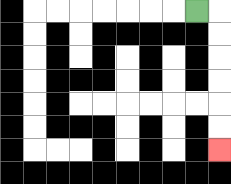{'start': '[8, 0]', 'end': '[9, 6]', 'path_directions': 'R,D,D,D,D,D,D', 'path_coordinates': '[[8, 0], [9, 0], [9, 1], [9, 2], [9, 3], [9, 4], [9, 5], [9, 6]]'}